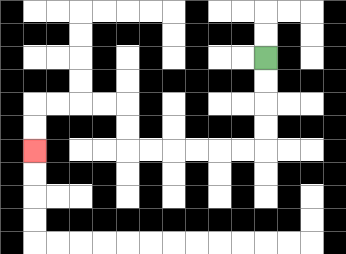{'start': '[11, 2]', 'end': '[1, 6]', 'path_directions': 'D,D,D,D,L,L,L,L,L,L,U,U,L,L,L,L,D,D', 'path_coordinates': '[[11, 2], [11, 3], [11, 4], [11, 5], [11, 6], [10, 6], [9, 6], [8, 6], [7, 6], [6, 6], [5, 6], [5, 5], [5, 4], [4, 4], [3, 4], [2, 4], [1, 4], [1, 5], [1, 6]]'}